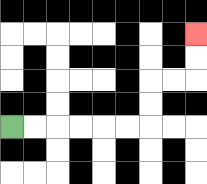{'start': '[0, 5]', 'end': '[8, 1]', 'path_directions': 'R,R,R,R,R,R,U,U,R,R,U,U', 'path_coordinates': '[[0, 5], [1, 5], [2, 5], [3, 5], [4, 5], [5, 5], [6, 5], [6, 4], [6, 3], [7, 3], [8, 3], [8, 2], [8, 1]]'}